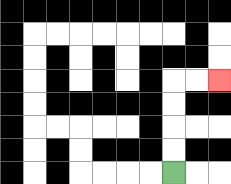{'start': '[7, 7]', 'end': '[9, 3]', 'path_directions': 'U,U,U,U,R,R', 'path_coordinates': '[[7, 7], [7, 6], [7, 5], [7, 4], [7, 3], [8, 3], [9, 3]]'}